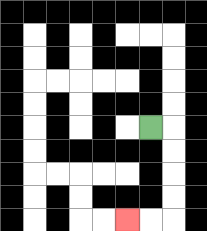{'start': '[6, 5]', 'end': '[5, 9]', 'path_directions': 'R,D,D,D,D,L,L', 'path_coordinates': '[[6, 5], [7, 5], [7, 6], [7, 7], [7, 8], [7, 9], [6, 9], [5, 9]]'}